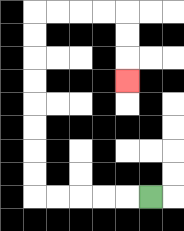{'start': '[6, 8]', 'end': '[5, 3]', 'path_directions': 'L,L,L,L,L,U,U,U,U,U,U,U,U,R,R,R,R,D,D,D', 'path_coordinates': '[[6, 8], [5, 8], [4, 8], [3, 8], [2, 8], [1, 8], [1, 7], [1, 6], [1, 5], [1, 4], [1, 3], [1, 2], [1, 1], [1, 0], [2, 0], [3, 0], [4, 0], [5, 0], [5, 1], [5, 2], [5, 3]]'}